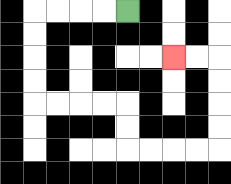{'start': '[5, 0]', 'end': '[7, 2]', 'path_directions': 'L,L,L,L,D,D,D,D,R,R,R,R,D,D,R,R,R,R,U,U,U,U,L,L', 'path_coordinates': '[[5, 0], [4, 0], [3, 0], [2, 0], [1, 0], [1, 1], [1, 2], [1, 3], [1, 4], [2, 4], [3, 4], [4, 4], [5, 4], [5, 5], [5, 6], [6, 6], [7, 6], [8, 6], [9, 6], [9, 5], [9, 4], [9, 3], [9, 2], [8, 2], [7, 2]]'}